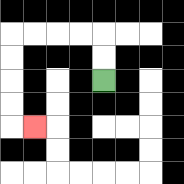{'start': '[4, 3]', 'end': '[1, 5]', 'path_directions': 'U,U,L,L,L,L,D,D,D,D,R', 'path_coordinates': '[[4, 3], [4, 2], [4, 1], [3, 1], [2, 1], [1, 1], [0, 1], [0, 2], [0, 3], [0, 4], [0, 5], [1, 5]]'}